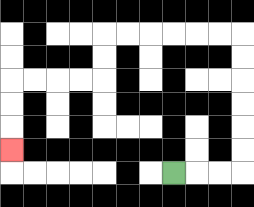{'start': '[7, 7]', 'end': '[0, 6]', 'path_directions': 'R,R,R,U,U,U,U,U,U,L,L,L,L,L,L,D,D,L,L,L,L,D,D,D', 'path_coordinates': '[[7, 7], [8, 7], [9, 7], [10, 7], [10, 6], [10, 5], [10, 4], [10, 3], [10, 2], [10, 1], [9, 1], [8, 1], [7, 1], [6, 1], [5, 1], [4, 1], [4, 2], [4, 3], [3, 3], [2, 3], [1, 3], [0, 3], [0, 4], [0, 5], [0, 6]]'}